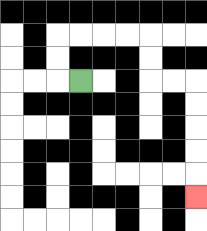{'start': '[3, 3]', 'end': '[8, 8]', 'path_directions': 'L,U,U,R,R,R,R,D,D,R,R,D,D,D,D,D', 'path_coordinates': '[[3, 3], [2, 3], [2, 2], [2, 1], [3, 1], [4, 1], [5, 1], [6, 1], [6, 2], [6, 3], [7, 3], [8, 3], [8, 4], [8, 5], [8, 6], [8, 7], [8, 8]]'}